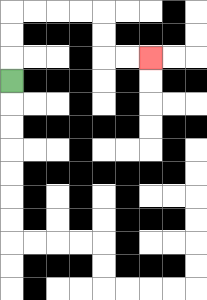{'start': '[0, 3]', 'end': '[6, 2]', 'path_directions': 'U,U,U,R,R,R,R,D,D,R,R', 'path_coordinates': '[[0, 3], [0, 2], [0, 1], [0, 0], [1, 0], [2, 0], [3, 0], [4, 0], [4, 1], [4, 2], [5, 2], [6, 2]]'}